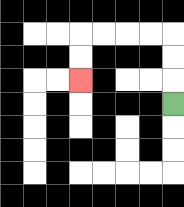{'start': '[7, 4]', 'end': '[3, 3]', 'path_directions': 'U,U,U,L,L,L,L,D,D', 'path_coordinates': '[[7, 4], [7, 3], [7, 2], [7, 1], [6, 1], [5, 1], [4, 1], [3, 1], [3, 2], [3, 3]]'}